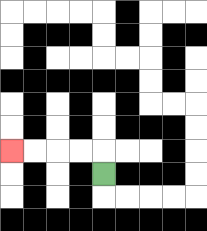{'start': '[4, 7]', 'end': '[0, 6]', 'path_directions': 'U,L,L,L,L', 'path_coordinates': '[[4, 7], [4, 6], [3, 6], [2, 6], [1, 6], [0, 6]]'}